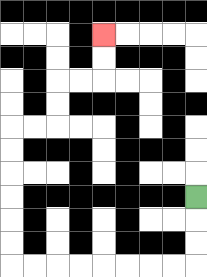{'start': '[8, 8]', 'end': '[4, 1]', 'path_directions': 'D,D,D,L,L,L,L,L,L,L,L,U,U,U,U,U,U,R,R,U,U,R,R,U,U', 'path_coordinates': '[[8, 8], [8, 9], [8, 10], [8, 11], [7, 11], [6, 11], [5, 11], [4, 11], [3, 11], [2, 11], [1, 11], [0, 11], [0, 10], [0, 9], [0, 8], [0, 7], [0, 6], [0, 5], [1, 5], [2, 5], [2, 4], [2, 3], [3, 3], [4, 3], [4, 2], [4, 1]]'}